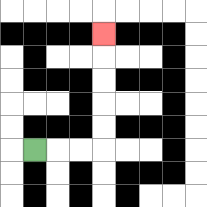{'start': '[1, 6]', 'end': '[4, 1]', 'path_directions': 'R,R,R,U,U,U,U,U', 'path_coordinates': '[[1, 6], [2, 6], [3, 6], [4, 6], [4, 5], [4, 4], [4, 3], [4, 2], [4, 1]]'}